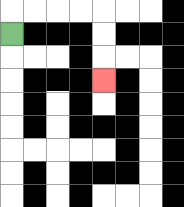{'start': '[0, 1]', 'end': '[4, 3]', 'path_directions': 'U,R,R,R,R,D,D,D', 'path_coordinates': '[[0, 1], [0, 0], [1, 0], [2, 0], [3, 0], [4, 0], [4, 1], [4, 2], [4, 3]]'}